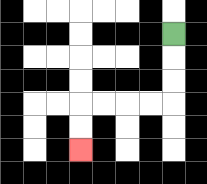{'start': '[7, 1]', 'end': '[3, 6]', 'path_directions': 'D,D,D,L,L,L,L,D,D', 'path_coordinates': '[[7, 1], [7, 2], [7, 3], [7, 4], [6, 4], [5, 4], [4, 4], [3, 4], [3, 5], [3, 6]]'}